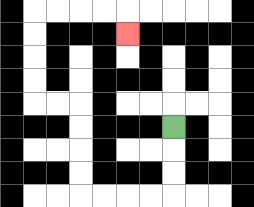{'start': '[7, 5]', 'end': '[5, 1]', 'path_directions': 'D,D,D,L,L,L,L,U,U,U,U,L,L,U,U,U,U,R,R,R,R,D', 'path_coordinates': '[[7, 5], [7, 6], [7, 7], [7, 8], [6, 8], [5, 8], [4, 8], [3, 8], [3, 7], [3, 6], [3, 5], [3, 4], [2, 4], [1, 4], [1, 3], [1, 2], [1, 1], [1, 0], [2, 0], [3, 0], [4, 0], [5, 0], [5, 1]]'}